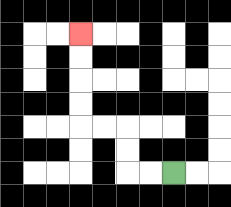{'start': '[7, 7]', 'end': '[3, 1]', 'path_directions': 'L,L,U,U,L,L,U,U,U,U', 'path_coordinates': '[[7, 7], [6, 7], [5, 7], [5, 6], [5, 5], [4, 5], [3, 5], [3, 4], [3, 3], [3, 2], [3, 1]]'}